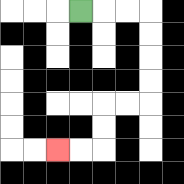{'start': '[3, 0]', 'end': '[2, 6]', 'path_directions': 'R,R,R,D,D,D,D,L,L,D,D,L,L', 'path_coordinates': '[[3, 0], [4, 0], [5, 0], [6, 0], [6, 1], [6, 2], [6, 3], [6, 4], [5, 4], [4, 4], [4, 5], [4, 6], [3, 6], [2, 6]]'}